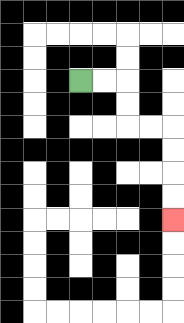{'start': '[3, 3]', 'end': '[7, 9]', 'path_directions': 'R,R,D,D,R,R,D,D,D,D', 'path_coordinates': '[[3, 3], [4, 3], [5, 3], [5, 4], [5, 5], [6, 5], [7, 5], [7, 6], [7, 7], [7, 8], [7, 9]]'}